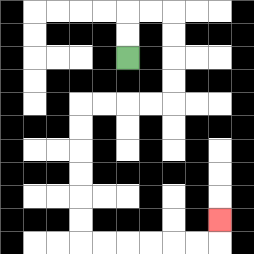{'start': '[5, 2]', 'end': '[9, 9]', 'path_directions': 'U,U,R,R,D,D,D,D,L,L,L,L,D,D,D,D,D,D,R,R,R,R,R,R,U', 'path_coordinates': '[[5, 2], [5, 1], [5, 0], [6, 0], [7, 0], [7, 1], [7, 2], [7, 3], [7, 4], [6, 4], [5, 4], [4, 4], [3, 4], [3, 5], [3, 6], [3, 7], [3, 8], [3, 9], [3, 10], [4, 10], [5, 10], [6, 10], [7, 10], [8, 10], [9, 10], [9, 9]]'}